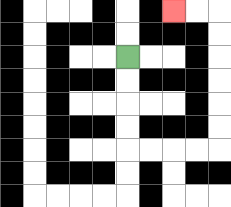{'start': '[5, 2]', 'end': '[7, 0]', 'path_directions': 'D,D,D,D,R,R,R,R,U,U,U,U,U,U,L,L', 'path_coordinates': '[[5, 2], [5, 3], [5, 4], [5, 5], [5, 6], [6, 6], [7, 6], [8, 6], [9, 6], [9, 5], [9, 4], [9, 3], [9, 2], [9, 1], [9, 0], [8, 0], [7, 0]]'}